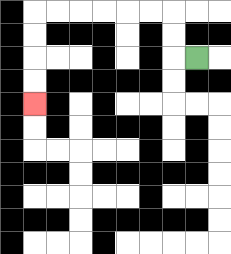{'start': '[8, 2]', 'end': '[1, 4]', 'path_directions': 'L,U,U,L,L,L,L,L,L,D,D,D,D', 'path_coordinates': '[[8, 2], [7, 2], [7, 1], [7, 0], [6, 0], [5, 0], [4, 0], [3, 0], [2, 0], [1, 0], [1, 1], [1, 2], [1, 3], [1, 4]]'}